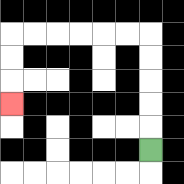{'start': '[6, 6]', 'end': '[0, 4]', 'path_directions': 'U,U,U,U,U,L,L,L,L,L,L,D,D,D', 'path_coordinates': '[[6, 6], [6, 5], [6, 4], [6, 3], [6, 2], [6, 1], [5, 1], [4, 1], [3, 1], [2, 1], [1, 1], [0, 1], [0, 2], [0, 3], [0, 4]]'}